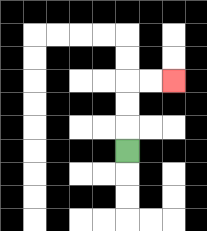{'start': '[5, 6]', 'end': '[7, 3]', 'path_directions': 'U,U,U,R,R', 'path_coordinates': '[[5, 6], [5, 5], [5, 4], [5, 3], [6, 3], [7, 3]]'}